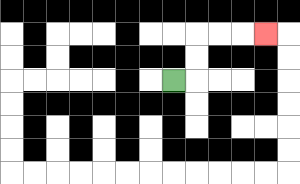{'start': '[7, 3]', 'end': '[11, 1]', 'path_directions': 'R,U,U,R,R,R', 'path_coordinates': '[[7, 3], [8, 3], [8, 2], [8, 1], [9, 1], [10, 1], [11, 1]]'}